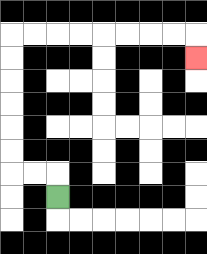{'start': '[2, 8]', 'end': '[8, 2]', 'path_directions': 'U,L,L,U,U,U,U,U,U,R,R,R,R,R,R,R,R,D', 'path_coordinates': '[[2, 8], [2, 7], [1, 7], [0, 7], [0, 6], [0, 5], [0, 4], [0, 3], [0, 2], [0, 1], [1, 1], [2, 1], [3, 1], [4, 1], [5, 1], [6, 1], [7, 1], [8, 1], [8, 2]]'}